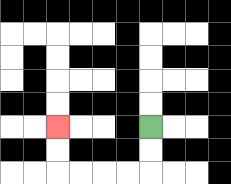{'start': '[6, 5]', 'end': '[2, 5]', 'path_directions': 'D,D,L,L,L,L,U,U', 'path_coordinates': '[[6, 5], [6, 6], [6, 7], [5, 7], [4, 7], [3, 7], [2, 7], [2, 6], [2, 5]]'}